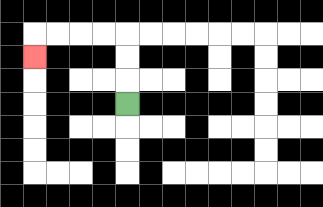{'start': '[5, 4]', 'end': '[1, 2]', 'path_directions': 'U,U,U,L,L,L,L,D', 'path_coordinates': '[[5, 4], [5, 3], [5, 2], [5, 1], [4, 1], [3, 1], [2, 1], [1, 1], [1, 2]]'}